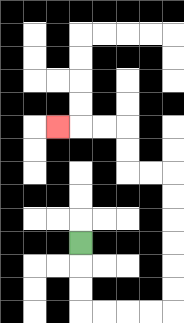{'start': '[3, 10]', 'end': '[2, 5]', 'path_directions': 'D,D,D,R,R,R,R,U,U,U,U,U,U,L,L,U,U,L,L,L', 'path_coordinates': '[[3, 10], [3, 11], [3, 12], [3, 13], [4, 13], [5, 13], [6, 13], [7, 13], [7, 12], [7, 11], [7, 10], [7, 9], [7, 8], [7, 7], [6, 7], [5, 7], [5, 6], [5, 5], [4, 5], [3, 5], [2, 5]]'}